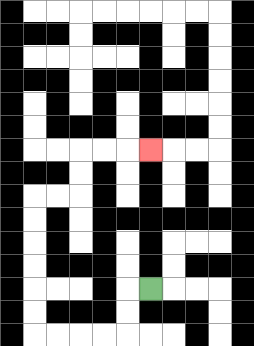{'start': '[6, 12]', 'end': '[6, 6]', 'path_directions': 'L,D,D,L,L,L,L,U,U,U,U,U,U,R,R,U,U,R,R,R', 'path_coordinates': '[[6, 12], [5, 12], [5, 13], [5, 14], [4, 14], [3, 14], [2, 14], [1, 14], [1, 13], [1, 12], [1, 11], [1, 10], [1, 9], [1, 8], [2, 8], [3, 8], [3, 7], [3, 6], [4, 6], [5, 6], [6, 6]]'}